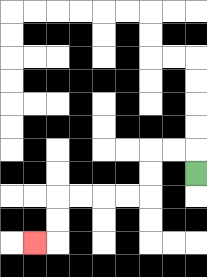{'start': '[8, 7]', 'end': '[1, 10]', 'path_directions': 'U,L,L,D,D,L,L,L,L,D,D,L', 'path_coordinates': '[[8, 7], [8, 6], [7, 6], [6, 6], [6, 7], [6, 8], [5, 8], [4, 8], [3, 8], [2, 8], [2, 9], [2, 10], [1, 10]]'}